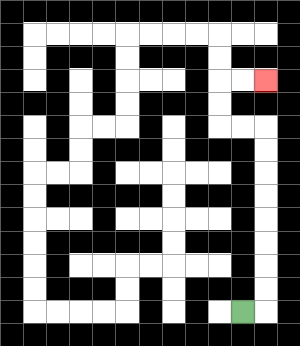{'start': '[10, 13]', 'end': '[11, 3]', 'path_directions': 'R,U,U,U,U,U,U,U,U,L,L,U,U,R,R', 'path_coordinates': '[[10, 13], [11, 13], [11, 12], [11, 11], [11, 10], [11, 9], [11, 8], [11, 7], [11, 6], [11, 5], [10, 5], [9, 5], [9, 4], [9, 3], [10, 3], [11, 3]]'}